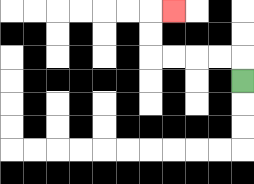{'start': '[10, 3]', 'end': '[7, 0]', 'path_directions': 'U,L,L,L,L,U,U,R', 'path_coordinates': '[[10, 3], [10, 2], [9, 2], [8, 2], [7, 2], [6, 2], [6, 1], [6, 0], [7, 0]]'}